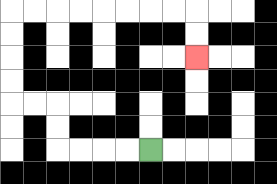{'start': '[6, 6]', 'end': '[8, 2]', 'path_directions': 'L,L,L,L,U,U,L,L,U,U,U,U,R,R,R,R,R,R,R,R,D,D', 'path_coordinates': '[[6, 6], [5, 6], [4, 6], [3, 6], [2, 6], [2, 5], [2, 4], [1, 4], [0, 4], [0, 3], [0, 2], [0, 1], [0, 0], [1, 0], [2, 0], [3, 0], [4, 0], [5, 0], [6, 0], [7, 0], [8, 0], [8, 1], [8, 2]]'}